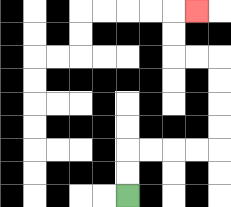{'start': '[5, 8]', 'end': '[8, 0]', 'path_directions': 'U,U,R,R,R,R,U,U,U,U,L,L,U,U,R', 'path_coordinates': '[[5, 8], [5, 7], [5, 6], [6, 6], [7, 6], [8, 6], [9, 6], [9, 5], [9, 4], [9, 3], [9, 2], [8, 2], [7, 2], [7, 1], [7, 0], [8, 0]]'}